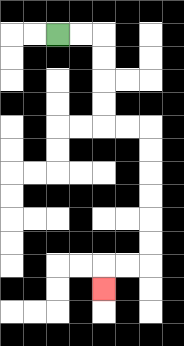{'start': '[2, 1]', 'end': '[4, 12]', 'path_directions': 'R,R,D,D,D,D,R,R,D,D,D,D,D,D,L,L,D', 'path_coordinates': '[[2, 1], [3, 1], [4, 1], [4, 2], [4, 3], [4, 4], [4, 5], [5, 5], [6, 5], [6, 6], [6, 7], [6, 8], [6, 9], [6, 10], [6, 11], [5, 11], [4, 11], [4, 12]]'}